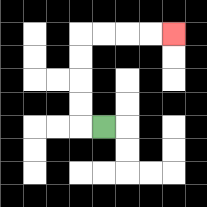{'start': '[4, 5]', 'end': '[7, 1]', 'path_directions': 'L,U,U,U,U,R,R,R,R', 'path_coordinates': '[[4, 5], [3, 5], [3, 4], [3, 3], [3, 2], [3, 1], [4, 1], [5, 1], [6, 1], [7, 1]]'}